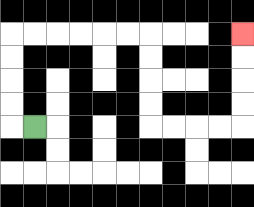{'start': '[1, 5]', 'end': '[10, 1]', 'path_directions': 'L,U,U,U,U,R,R,R,R,R,R,D,D,D,D,R,R,R,R,U,U,U,U', 'path_coordinates': '[[1, 5], [0, 5], [0, 4], [0, 3], [0, 2], [0, 1], [1, 1], [2, 1], [3, 1], [4, 1], [5, 1], [6, 1], [6, 2], [6, 3], [6, 4], [6, 5], [7, 5], [8, 5], [9, 5], [10, 5], [10, 4], [10, 3], [10, 2], [10, 1]]'}